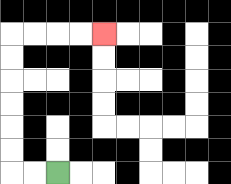{'start': '[2, 7]', 'end': '[4, 1]', 'path_directions': 'L,L,U,U,U,U,U,U,R,R,R,R', 'path_coordinates': '[[2, 7], [1, 7], [0, 7], [0, 6], [0, 5], [0, 4], [0, 3], [0, 2], [0, 1], [1, 1], [2, 1], [3, 1], [4, 1]]'}